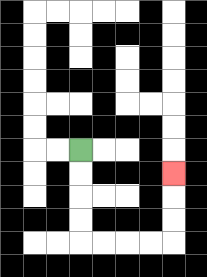{'start': '[3, 6]', 'end': '[7, 7]', 'path_directions': 'D,D,D,D,R,R,R,R,U,U,U', 'path_coordinates': '[[3, 6], [3, 7], [3, 8], [3, 9], [3, 10], [4, 10], [5, 10], [6, 10], [7, 10], [7, 9], [7, 8], [7, 7]]'}